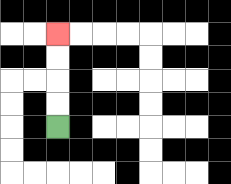{'start': '[2, 5]', 'end': '[2, 1]', 'path_directions': 'U,U,U,U', 'path_coordinates': '[[2, 5], [2, 4], [2, 3], [2, 2], [2, 1]]'}